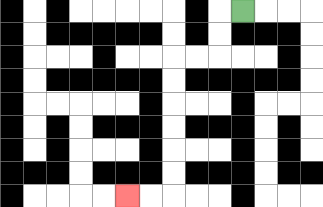{'start': '[10, 0]', 'end': '[5, 8]', 'path_directions': 'L,D,D,L,L,D,D,D,D,D,D,L,L', 'path_coordinates': '[[10, 0], [9, 0], [9, 1], [9, 2], [8, 2], [7, 2], [7, 3], [7, 4], [7, 5], [7, 6], [7, 7], [7, 8], [6, 8], [5, 8]]'}